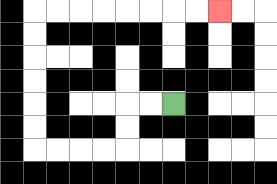{'start': '[7, 4]', 'end': '[9, 0]', 'path_directions': 'L,L,D,D,L,L,L,L,U,U,U,U,U,U,R,R,R,R,R,R,R,R', 'path_coordinates': '[[7, 4], [6, 4], [5, 4], [5, 5], [5, 6], [4, 6], [3, 6], [2, 6], [1, 6], [1, 5], [1, 4], [1, 3], [1, 2], [1, 1], [1, 0], [2, 0], [3, 0], [4, 0], [5, 0], [6, 0], [7, 0], [8, 0], [9, 0]]'}